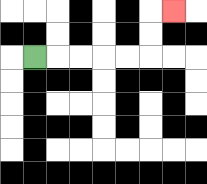{'start': '[1, 2]', 'end': '[7, 0]', 'path_directions': 'R,R,R,R,R,U,U,R', 'path_coordinates': '[[1, 2], [2, 2], [3, 2], [4, 2], [5, 2], [6, 2], [6, 1], [6, 0], [7, 0]]'}